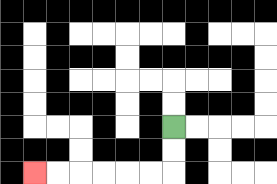{'start': '[7, 5]', 'end': '[1, 7]', 'path_directions': 'D,D,L,L,L,L,L,L', 'path_coordinates': '[[7, 5], [7, 6], [7, 7], [6, 7], [5, 7], [4, 7], [3, 7], [2, 7], [1, 7]]'}